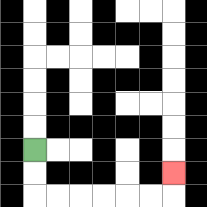{'start': '[1, 6]', 'end': '[7, 7]', 'path_directions': 'D,D,R,R,R,R,R,R,U', 'path_coordinates': '[[1, 6], [1, 7], [1, 8], [2, 8], [3, 8], [4, 8], [5, 8], [6, 8], [7, 8], [7, 7]]'}